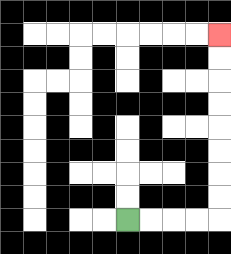{'start': '[5, 9]', 'end': '[9, 1]', 'path_directions': 'R,R,R,R,U,U,U,U,U,U,U,U', 'path_coordinates': '[[5, 9], [6, 9], [7, 9], [8, 9], [9, 9], [9, 8], [9, 7], [9, 6], [9, 5], [9, 4], [9, 3], [9, 2], [9, 1]]'}